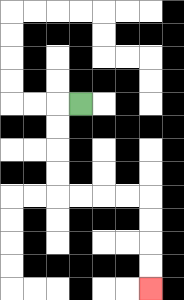{'start': '[3, 4]', 'end': '[6, 12]', 'path_directions': 'L,D,D,D,D,R,R,R,R,D,D,D,D', 'path_coordinates': '[[3, 4], [2, 4], [2, 5], [2, 6], [2, 7], [2, 8], [3, 8], [4, 8], [5, 8], [6, 8], [6, 9], [6, 10], [6, 11], [6, 12]]'}